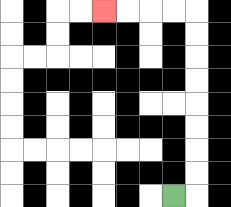{'start': '[7, 8]', 'end': '[4, 0]', 'path_directions': 'R,U,U,U,U,U,U,U,U,L,L,L,L', 'path_coordinates': '[[7, 8], [8, 8], [8, 7], [8, 6], [8, 5], [8, 4], [8, 3], [8, 2], [8, 1], [8, 0], [7, 0], [6, 0], [5, 0], [4, 0]]'}